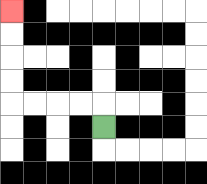{'start': '[4, 5]', 'end': '[0, 0]', 'path_directions': 'U,L,L,L,L,U,U,U,U', 'path_coordinates': '[[4, 5], [4, 4], [3, 4], [2, 4], [1, 4], [0, 4], [0, 3], [0, 2], [0, 1], [0, 0]]'}